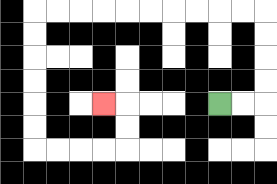{'start': '[9, 4]', 'end': '[4, 4]', 'path_directions': 'R,R,U,U,U,U,L,L,L,L,L,L,L,L,L,L,D,D,D,D,D,D,R,R,R,R,U,U,L', 'path_coordinates': '[[9, 4], [10, 4], [11, 4], [11, 3], [11, 2], [11, 1], [11, 0], [10, 0], [9, 0], [8, 0], [7, 0], [6, 0], [5, 0], [4, 0], [3, 0], [2, 0], [1, 0], [1, 1], [1, 2], [1, 3], [1, 4], [1, 5], [1, 6], [2, 6], [3, 6], [4, 6], [5, 6], [5, 5], [5, 4], [4, 4]]'}